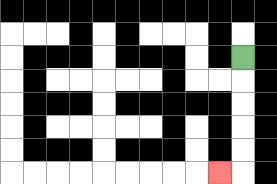{'start': '[10, 2]', 'end': '[9, 7]', 'path_directions': 'D,D,D,D,D,L', 'path_coordinates': '[[10, 2], [10, 3], [10, 4], [10, 5], [10, 6], [10, 7], [9, 7]]'}